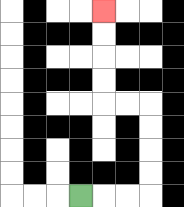{'start': '[3, 8]', 'end': '[4, 0]', 'path_directions': 'R,R,R,U,U,U,U,L,L,U,U,U,U', 'path_coordinates': '[[3, 8], [4, 8], [5, 8], [6, 8], [6, 7], [6, 6], [6, 5], [6, 4], [5, 4], [4, 4], [4, 3], [4, 2], [4, 1], [4, 0]]'}